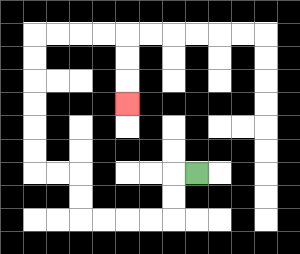{'start': '[8, 7]', 'end': '[5, 4]', 'path_directions': 'L,D,D,L,L,L,L,U,U,L,L,U,U,U,U,U,U,R,R,R,R,D,D,D', 'path_coordinates': '[[8, 7], [7, 7], [7, 8], [7, 9], [6, 9], [5, 9], [4, 9], [3, 9], [3, 8], [3, 7], [2, 7], [1, 7], [1, 6], [1, 5], [1, 4], [1, 3], [1, 2], [1, 1], [2, 1], [3, 1], [4, 1], [5, 1], [5, 2], [5, 3], [5, 4]]'}